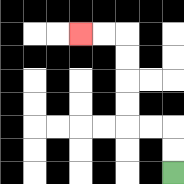{'start': '[7, 7]', 'end': '[3, 1]', 'path_directions': 'U,U,L,L,U,U,U,U,L,L', 'path_coordinates': '[[7, 7], [7, 6], [7, 5], [6, 5], [5, 5], [5, 4], [5, 3], [5, 2], [5, 1], [4, 1], [3, 1]]'}